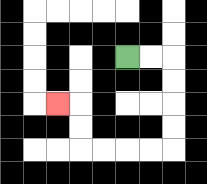{'start': '[5, 2]', 'end': '[2, 4]', 'path_directions': 'R,R,D,D,D,D,L,L,L,L,U,U,L', 'path_coordinates': '[[5, 2], [6, 2], [7, 2], [7, 3], [7, 4], [7, 5], [7, 6], [6, 6], [5, 6], [4, 6], [3, 6], [3, 5], [3, 4], [2, 4]]'}